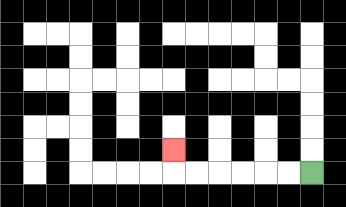{'start': '[13, 7]', 'end': '[7, 6]', 'path_directions': 'L,L,L,L,L,L,U', 'path_coordinates': '[[13, 7], [12, 7], [11, 7], [10, 7], [9, 7], [8, 7], [7, 7], [7, 6]]'}